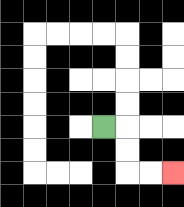{'start': '[4, 5]', 'end': '[7, 7]', 'path_directions': 'R,D,D,R,R', 'path_coordinates': '[[4, 5], [5, 5], [5, 6], [5, 7], [6, 7], [7, 7]]'}